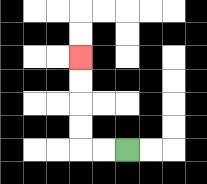{'start': '[5, 6]', 'end': '[3, 2]', 'path_directions': 'L,L,U,U,U,U', 'path_coordinates': '[[5, 6], [4, 6], [3, 6], [3, 5], [3, 4], [3, 3], [3, 2]]'}